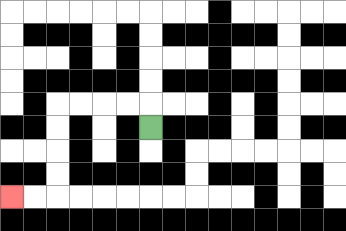{'start': '[6, 5]', 'end': '[0, 8]', 'path_directions': 'U,L,L,L,L,D,D,D,D,L,L', 'path_coordinates': '[[6, 5], [6, 4], [5, 4], [4, 4], [3, 4], [2, 4], [2, 5], [2, 6], [2, 7], [2, 8], [1, 8], [0, 8]]'}